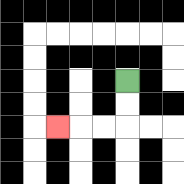{'start': '[5, 3]', 'end': '[2, 5]', 'path_directions': 'D,D,L,L,L', 'path_coordinates': '[[5, 3], [5, 4], [5, 5], [4, 5], [3, 5], [2, 5]]'}